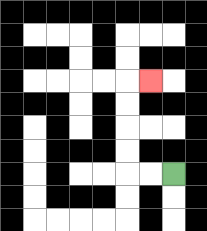{'start': '[7, 7]', 'end': '[6, 3]', 'path_directions': 'L,L,U,U,U,U,R', 'path_coordinates': '[[7, 7], [6, 7], [5, 7], [5, 6], [5, 5], [5, 4], [5, 3], [6, 3]]'}